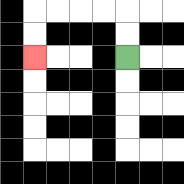{'start': '[5, 2]', 'end': '[1, 2]', 'path_directions': 'U,U,L,L,L,L,D,D', 'path_coordinates': '[[5, 2], [5, 1], [5, 0], [4, 0], [3, 0], [2, 0], [1, 0], [1, 1], [1, 2]]'}